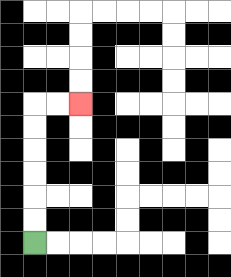{'start': '[1, 10]', 'end': '[3, 4]', 'path_directions': 'U,U,U,U,U,U,R,R', 'path_coordinates': '[[1, 10], [1, 9], [1, 8], [1, 7], [1, 6], [1, 5], [1, 4], [2, 4], [3, 4]]'}